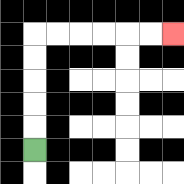{'start': '[1, 6]', 'end': '[7, 1]', 'path_directions': 'U,U,U,U,U,R,R,R,R,R,R', 'path_coordinates': '[[1, 6], [1, 5], [1, 4], [1, 3], [1, 2], [1, 1], [2, 1], [3, 1], [4, 1], [5, 1], [6, 1], [7, 1]]'}